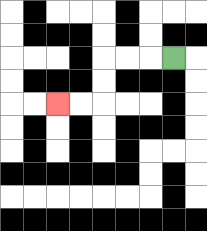{'start': '[7, 2]', 'end': '[2, 4]', 'path_directions': 'L,L,L,D,D,L,L', 'path_coordinates': '[[7, 2], [6, 2], [5, 2], [4, 2], [4, 3], [4, 4], [3, 4], [2, 4]]'}